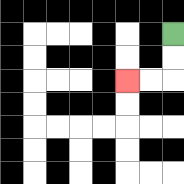{'start': '[7, 1]', 'end': '[5, 3]', 'path_directions': 'D,D,L,L', 'path_coordinates': '[[7, 1], [7, 2], [7, 3], [6, 3], [5, 3]]'}